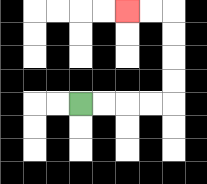{'start': '[3, 4]', 'end': '[5, 0]', 'path_directions': 'R,R,R,R,U,U,U,U,L,L', 'path_coordinates': '[[3, 4], [4, 4], [5, 4], [6, 4], [7, 4], [7, 3], [7, 2], [7, 1], [7, 0], [6, 0], [5, 0]]'}